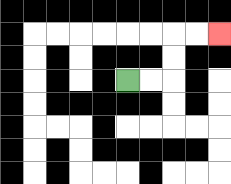{'start': '[5, 3]', 'end': '[9, 1]', 'path_directions': 'R,R,U,U,R,R', 'path_coordinates': '[[5, 3], [6, 3], [7, 3], [7, 2], [7, 1], [8, 1], [9, 1]]'}